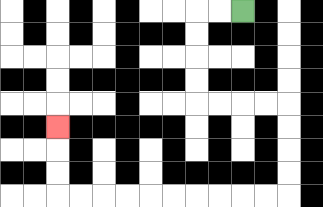{'start': '[10, 0]', 'end': '[2, 5]', 'path_directions': 'L,L,D,D,D,D,R,R,R,R,D,D,D,D,L,L,L,L,L,L,L,L,L,L,U,U,U', 'path_coordinates': '[[10, 0], [9, 0], [8, 0], [8, 1], [8, 2], [8, 3], [8, 4], [9, 4], [10, 4], [11, 4], [12, 4], [12, 5], [12, 6], [12, 7], [12, 8], [11, 8], [10, 8], [9, 8], [8, 8], [7, 8], [6, 8], [5, 8], [4, 8], [3, 8], [2, 8], [2, 7], [2, 6], [2, 5]]'}